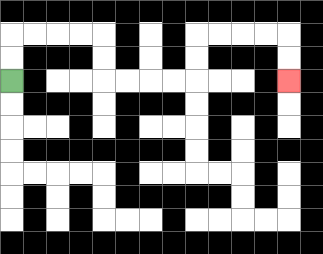{'start': '[0, 3]', 'end': '[12, 3]', 'path_directions': 'U,U,R,R,R,R,D,D,R,R,R,R,U,U,R,R,R,R,D,D', 'path_coordinates': '[[0, 3], [0, 2], [0, 1], [1, 1], [2, 1], [3, 1], [4, 1], [4, 2], [4, 3], [5, 3], [6, 3], [7, 3], [8, 3], [8, 2], [8, 1], [9, 1], [10, 1], [11, 1], [12, 1], [12, 2], [12, 3]]'}